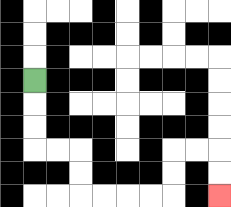{'start': '[1, 3]', 'end': '[9, 8]', 'path_directions': 'D,D,D,R,R,D,D,R,R,R,R,U,U,R,R,D,D', 'path_coordinates': '[[1, 3], [1, 4], [1, 5], [1, 6], [2, 6], [3, 6], [3, 7], [3, 8], [4, 8], [5, 8], [6, 8], [7, 8], [7, 7], [7, 6], [8, 6], [9, 6], [9, 7], [9, 8]]'}